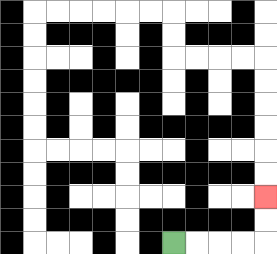{'start': '[7, 10]', 'end': '[11, 8]', 'path_directions': 'R,R,R,R,U,U', 'path_coordinates': '[[7, 10], [8, 10], [9, 10], [10, 10], [11, 10], [11, 9], [11, 8]]'}